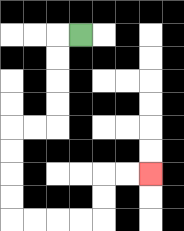{'start': '[3, 1]', 'end': '[6, 7]', 'path_directions': 'L,D,D,D,D,L,L,D,D,D,D,R,R,R,R,U,U,R,R', 'path_coordinates': '[[3, 1], [2, 1], [2, 2], [2, 3], [2, 4], [2, 5], [1, 5], [0, 5], [0, 6], [0, 7], [0, 8], [0, 9], [1, 9], [2, 9], [3, 9], [4, 9], [4, 8], [4, 7], [5, 7], [6, 7]]'}